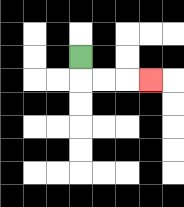{'start': '[3, 2]', 'end': '[6, 3]', 'path_directions': 'D,R,R,R', 'path_coordinates': '[[3, 2], [3, 3], [4, 3], [5, 3], [6, 3]]'}